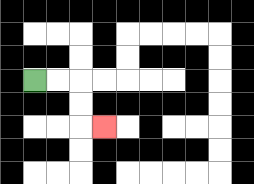{'start': '[1, 3]', 'end': '[4, 5]', 'path_directions': 'R,R,D,D,R', 'path_coordinates': '[[1, 3], [2, 3], [3, 3], [3, 4], [3, 5], [4, 5]]'}